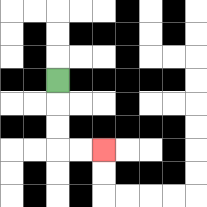{'start': '[2, 3]', 'end': '[4, 6]', 'path_directions': 'D,D,D,R,R', 'path_coordinates': '[[2, 3], [2, 4], [2, 5], [2, 6], [3, 6], [4, 6]]'}